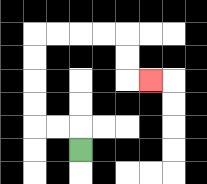{'start': '[3, 6]', 'end': '[6, 3]', 'path_directions': 'U,L,L,U,U,U,U,R,R,R,R,D,D,R', 'path_coordinates': '[[3, 6], [3, 5], [2, 5], [1, 5], [1, 4], [1, 3], [1, 2], [1, 1], [2, 1], [3, 1], [4, 1], [5, 1], [5, 2], [5, 3], [6, 3]]'}